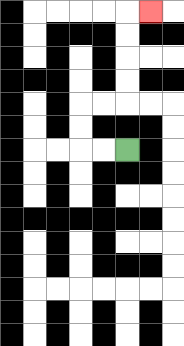{'start': '[5, 6]', 'end': '[6, 0]', 'path_directions': 'L,L,U,U,R,R,U,U,U,U,R', 'path_coordinates': '[[5, 6], [4, 6], [3, 6], [3, 5], [3, 4], [4, 4], [5, 4], [5, 3], [5, 2], [5, 1], [5, 0], [6, 0]]'}